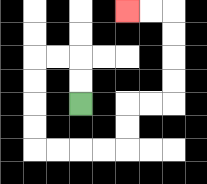{'start': '[3, 4]', 'end': '[5, 0]', 'path_directions': 'U,U,L,L,D,D,D,D,R,R,R,R,U,U,R,R,U,U,U,U,L,L', 'path_coordinates': '[[3, 4], [3, 3], [3, 2], [2, 2], [1, 2], [1, 3], [1, 4], [1, 5], [1, 6], [2, 6], [3, 6], [4, 6], [5, 6], [5, 5], [5, 4], [6, 4], [7, 4], [7, 3], [7, 2], [7, 1], [7, 0], [6, 0], [5, 0]]'}